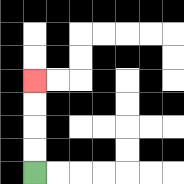{'start': '[1, 7]', 'end': '[1, 3]', 'path_directions': 'U,U,U,U', 'path_coordinates': '[[1, 7], [1, 6], [1, 5], [1, 4], [1, 3]]'}